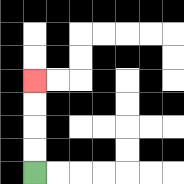{'start': '[1, 7]', 'end': '[1, 3]', 'path_directions': 'U,U,U,U', 'path_coordinates': '[[1, 7], [1, 6], [1, 5], [1, 4], [1, 3]]'}